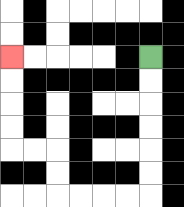{'start': '[6, 2]', 'end': '[0, 2]', 'path_directions': 'D,D,D,D,D,D,L,L,L,L,U,U,L,L,U,U,U,U', 'path_coordinates': '[[6, 2], [6, 3], [6, 4], [6, 5], [6, 6], [6, 7], [6, 8], [5, 8], [4, 8], [3, 8], [2, 8], [2, 7], [2, 6], [1, 6], [0, 6], [0, 5], [0, 4], [0, 3], [0, 2]]'}